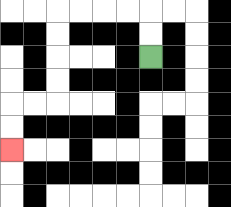{'start': '[6, 2]', 'end': '[0, 6]', 'path_directions': 'U,U,L,L,L,L,D,D,D,D,L,L,D,D', 'path_coordinates': '[[6, 2], [6, 1], [6, 0], [5, 0], [4, 0], [3, 0], [2, 0], [2, 1], [2, 2], [2, 3], [2, 4], [1, 4], [0, 4], [0, 5], [0, 6]]'}